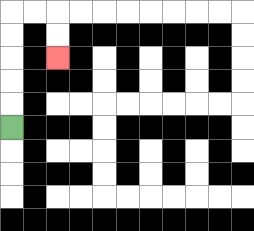{'start': '[0, 5]', 'end': '[2, 2]', 'path_directions': 'U,U,U,U,U,R,R,D,D', 'path_coordinates': '[[0, 5], [0, 4], [0, 3], [0, 2], [0, 1], [0, 0], [1, 0], [2, 0], [2, 1], [2, 2]]'}